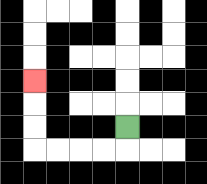{'start': '[5, 5]', 'end': '[1, 3]', 'path_directions': 'D,L,L,L,L,U,U,U', 'path_coordinates': '[[5, 5], [5, 6], [4, 6], [3, 6], [2, 6], [1, 6], [1, 5], [1, 4], [1, 3]]'}